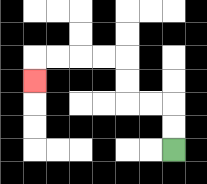{'start': '[7, 6]', 'end': '[1, 3]', 'path_directions': 'U,U,L,L,U,U,L,L,L,L,D', 'path_coordinates': '[[7, 6], [7, 5], [7, 4], [6, 4], [5, 4], [5, 3], [5, 2], [4, 2], [3, 2], [2, 2], [1, 2], [1, 3]]'}